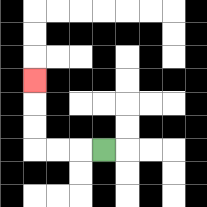{'start': '[4, 6]', 'end': '[1, 3]', 'path_directions': 'L,L,L,U,U,U', 'path_coordinates': '[[4, 6], [3, 6], [2, 6], [1, 6], [1, 5], [1, 4], [1, 3]]'}